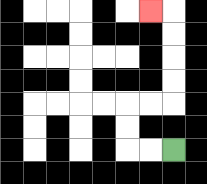{'start': '[7, 6]', 'end': '[6, 0]', 'path_directions': 'L,L,U,U,R,R,U,U,U,U,L', 'path_coordinates': '[[7, 6], [6, 6], [5, 6], [5, 5], [5, 4], [6, 4], [7, 4], [7, 3], [7, 2], [7, 1], [7, 0], [6, 0]]'}